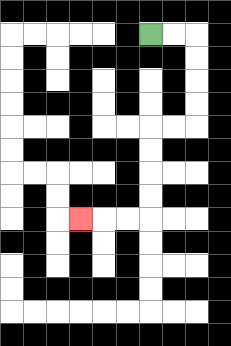{'start': '[6, 1]', 'end': '[3, 9]', 'path_directions': 'R,R,D,D,D,D,L,L,D,D,D,D,L,L,L', 'path_coordinates': '[[6, 1], [7, 1], [8, 1], [8, 2], [8, 3], [8, 4], [8, 5], [7, 5], [6, 5], [6, 6], [6, 7], [6, 8], [6, 9], [5, 9], [4, 9], [3, 9]]'}